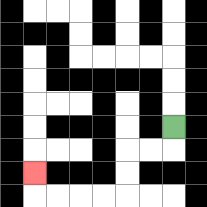{'start': '[7, 5]', 'end': '[1, 7]', 'path_directions': 'D,L,L,D,D,L,L,L,L,U', 'path_coordinates': '[[7, 5], [7, 6], [6, 6], [5, 6], [5, 7], [5, 8], [4, 8], [3, 8], [2, 8], [1, 8], [1, 7]]'}